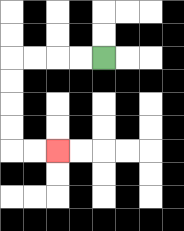{'start': '[4, 2]', 'end': '[2, 6]', 'path_directions': 'L,L,L,L,D,D,D,D,R,R', 'path_coordinates': '[[4, 2], [3, 2], [2, 2], [1, 2], [0, 2], [0, 3], [0, 4], [0, 5], [0, 6], [1, 6], [2, 6]]'}